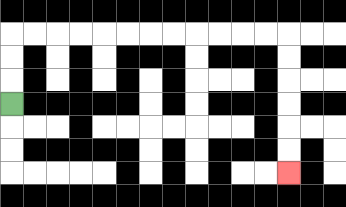{'start': '[0, 4]', 'end': '[12, 7]', 'path_directions': 'U,U,U,R,R,R,R,R,R,R,R,R,R,R,R,D,D,D,D,D,D', 'path_coordinates': '[[0, 4], [0, 3], [0, 2], [0, 1], [1, 1], [2, 1], [3, 1], [4, 1], [5, 1], [6, 1], [7, 1], [8, 1], [9, 1], [10, 1], [11, 1], [12, 1], [12, 2], [12, 3], [12, 4], [12, 5], [12, 6], [12, 7]]'}